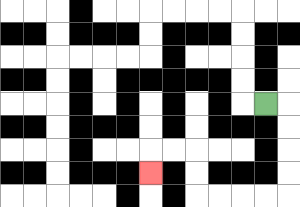{'start': '[11, 4]', 'end': '[6, 7]', 'path_directions': 'R,D,D,D,D,L,L,L,L,U,U,L,L,D', 'path_coordinates': '[[11, 4], [12, 4], [12, 5], [12, 6], [12, 7], [12, 8], [11, 8], [10, 8], [9, 8], [8, 8], [8, 7], [8, 6], [7, 6], [6, 6], [6, 7]]'}